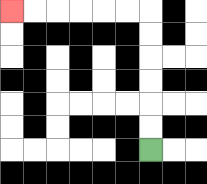{'start': '[6, 6]', 'end': '[0, 0]', 'path_directions': 'U,U,U,U,U,U,L,L,L,L,L,L', 'path_coordinates': '[[6, 6], [6, 5], [6, 4], [6, 3], [6, 2], [6, 1], [6, 0], [5, 0], [4, 0], [3, 0], [2, 0], [1, 0], [0, 0]]'}